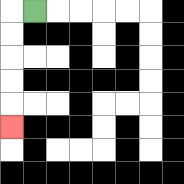{'start': '[1, 0]', 'end': '[0, 5]', 'path_directions': 'L,D,D,D,D,D', 'path_coordinates': '[[1, 0], [0, 0], [0, 1], [0, 2], [0, 3], [0, 4], [0, 5]]'}